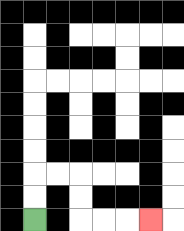{'start': '[1, 9]', 'end': '[6, 9]', 'path_directions': 'U,U,R,R,D,D,R,R,R', 'path_coordinates': '[[1, 9], [1, 8], [1, 7], [2, 7], [3, 7], [3, 8], [3, 9], [4, 9], [5, 9], [6, 9]]'}